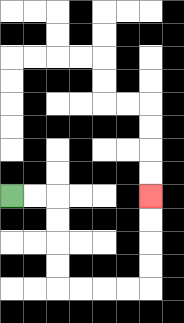{'start': '[0, 8]', 'end': '[6, 8]', 'path_directions': 'R,R,D,D,D,D,R,R,R,R,U,U,U,U', 'path_coordinates': '[[0, 8], [1, 8], [2, 8], [2, 9], [2, 10], [2, 11], [2, 12], [3, 12], [4, 12], [5, 12], [6, 12], [6, 11], [6, 10], [6, 9], [6, 8]]'}